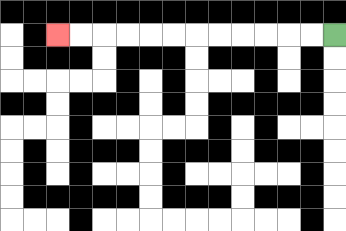{'start': '[14, 1]', 'end': '[2, 1]', 'path_directions': 'L,L,L,L,L,L,L,L,L,L,L,L', 'path_coordinates': '[[14, 1], [13, 1], [12, 1], [11, 1], [10, 1], [9, 1], [8, 1], [7, 1], [6, 1], [5, 1], [4, 1], [3, 1], [2, 1]]'}